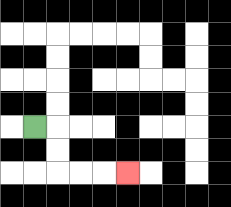{'start': '[1, 5]', 'end': '[5, 7]', 'path_directions': 'R,D,D,R,R,R', 'path_coordinates': '[[1, 5], [2, 5], [2, 6], [2, 7], [3, 7], [4, 7], [5, 7]]'}